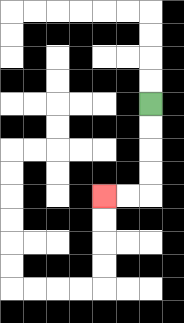{'start': '[6, 4]', 'end': '[4, 8]', 'path_directions': 'D,D,D,D,L,L', 'path_coordinates': '[[6, 4], [6, 5], [6, 6], [6, 7], [6, 8], [5, 8], [4, 8]]'}